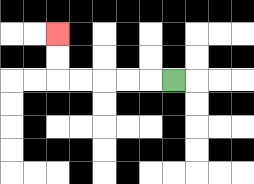{'start': '[7, 3]', 'end': '[2, 1]', 'path_directions': 'L,L,L,L,L,U,U', 'path_coordinates': '[[7, 3], [6, 3], [5, 3], [4, 3], [3, 3], [2, 3], [2, 2], [2, 1]]'}